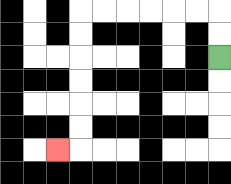{'start': '[9, 2]', 'end': '[2, 6]', 'path_directions': 'U,U,L,L,L,L,L,L,D,D,D,D,D,D,L', 'path_coordinates': '[[9, 2], [9, 1], [9, 0], [8, 0], [7, 0], [6, 0], [5, 0], [4, 0], [3, 0], [3, 1], [3, 2], [3, 3], [3, 4], [3, 5], [3, 6], [2, 6]]'}